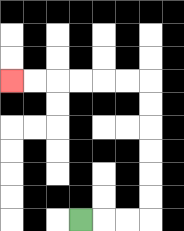{'start': '[3, 9]', 'end': '[0, 3]', 'path_directions': 'R,R,R,U,U,U,U,U,U,L,L,L,L,L,L', 'path_coordinates': '[[3, 9], [4, 9], [5, 9], [6, 9], [6, 8], [6, 7], [6, 6], [6, 5], [6, 4], [6, 3], [5, 3], [4, 3], [3, 3], [2, 3], [1, 3], [0, 3]]'}